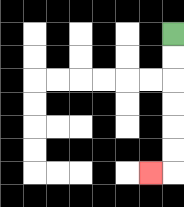{'start': '[7, 1]', 'end': '[6, 7]', 'path_directions': 'D,D,D,D,D,D,L', 'path_coordinates': '[[7, 1], [7, 2], [7, 3], [7, 4], [7, 5], [7, 6], [7, 7], [6, 7]]'}